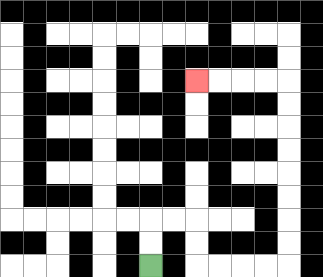{'start': '[6, 11]', 'end': '[8, 3]', 'path_directions': 'U,U,R,R,D,D,R,R,R,R,U,U,U,U,U,U,U,U,L,L,L,L', 'path_coordinates': '[[6, 11], [6, 10], [6, 9], [7, 9], [8, 9], [8, 10], [8, 11], [9, 11], [10, 11], [11, 11], [12, 11], [12, 10], [12, 9], [12, 8], [12, 7], [12, 6], [12, 5], [12, 4], [12, 3], [11, 3], [10, 3], [9, 3], [8, 3]]'}